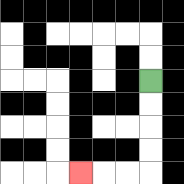{'start': '[6, 3]', 'end': '[3, 7]', 'path_directions': 'D,D,D,D,L,L,L', 'path_coordinates': '[[6, 3], [6, 4], [6, 5], [6, 6], [6, 7], [5, 7], [4, 7], [3, 7]]'}